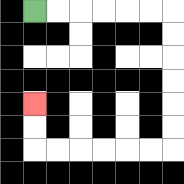{'start': '[1, 0]', 'end': '[1, 4]', 'path_directions': 'R,R,R,R,R,R,D,D,D,D,D,D,L,L,L,L,L,L,U,U', 'path_coordinates': '[[1, 0], [2, 0], [3, 0], [4, 0], [5, 0], [6, 0], [7, 0], [7, 1], [7, 2], [7, 3], [7, 4], [7, 5], [7, 6], [6, 6], [5, 6], [4, 6], [3, 6], [2, 6], [1, 6], [1, 5], [1, 4]]'}